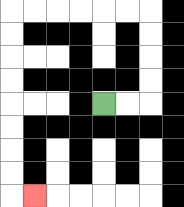{'start': '[4, 4]', 'end': '[1, 8]', 'path_directions': 'R,R,U,U,U,U,L,L,L,L,L,L,D,D,D,D,D,D,D,D,R', 'path_coordinates': '[[4, 4], [5, 4], [6, 4], [6, 3], [6, 2], [6, 1], [6, 0], [5, 0], [4, 0], [3, 0], [2, 0], [1, 0], [0, 0], [0, 1], [0, 2], [0, 3], [0, 4], [0, 5], [0, 6], [0, 7], [0, 8], [1, 8]]'}